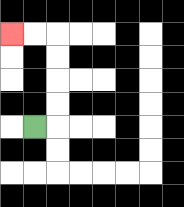{'start': '[1, 5]', 'end': '[0, 1]', 'path_directions': 'R,U,U,U,U,L,L', 'path_coordinates': '[[1, 5], [2, 5], [2, 4], [2, 3], [2, 2], [2, 1], [1, 1], [0, 1]]'}